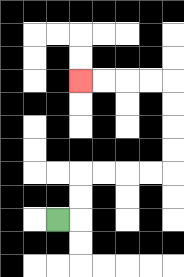{'start': '[2, 9]', 'end': '[3, 3]', 'path_directions': 'R,U,U,R,R,R,R,U,U,U,U,L,L,L,L', 'path_coordinates': '[[2, 9], [3, 9], [3, 8], [3, 7], [4, 7], [5, 7], [6, 7], [7, 7], [7, 6], [7, 5], [7, 4], [7, 3], [6, 3], [5, 3], [4, 3], [3, 3]]'}